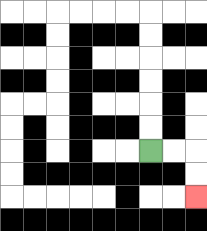{'start': '[6, 6]', 'end': '[8, 8]', 'path_directions': 'R,R,D,D', 'path_coordinates': '[[6, 6], [7, 6], [8, 6], [8, 7], [8, 8]]'}